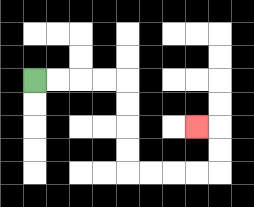{'start': '[1, 3]', 'end': '[8, 5]', 'path_directions': 'R,R,R,R,D,D,D,D,R,R,R,R,U,U,L', 'path_coordinates': '[[1, 3], [2, 3], [3, 3], [4, 3], [5, 3], [5, 4], [5, 5], [5, 6], [5, 7], [6, 7], [7, 7], [8, 7], [9, 7], [9, 6], [9, 5], [8, 5]]'}